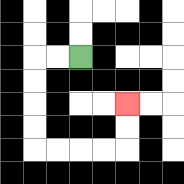{'start': '[3, 2]', 'end': '[5, 4]', 'path_directions': 'L,L,D,D,D,D,R,R,R,R,U,U', 'path_coordinates': '[[3, 2], [2, 2], [1, 2], [1, 3], [1, 4], [1, 5], [1, 6], [2, 6], [3, 6], [4, 6], [5, 6], [5, 5], [5, 4]]'}